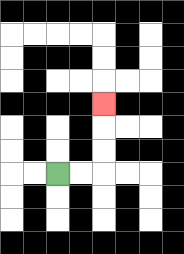{'start': '[2, 7]', 'end': '[4, 4]', 'path_directions': 'R,R,U,U,U', 'path_coordinates': '[[2, 7], [3, 7], [4, 7], [4, 6], [4, 5], [4, 4]]'}